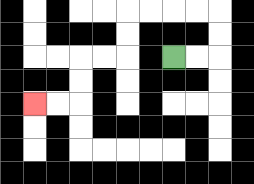{'start': '[7, 2]', 'end': '[1, 4]', 'path_directions': 'R,R,U,U,L,L,L,L,D,D,L,L,D,D,L,L', 'path_coordinates': '[[7, 2], [8, 2], [9, 2], [9, 1], [9, 0], [8, 0], [7, 0], [6, 0], [5, 0], [5, 1], [5, 2], [4, 2], [3, 2], [3, 3], [3, 4], [2, 4], [1, 4]]'}